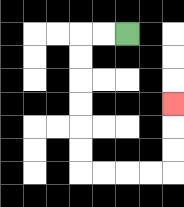{'start': '[5, 1]', 'end': '[7, 4]', 'path_directions': 'L,L,D,D,D,D,D,D,R,R,R,R,U,U,U', 'path_coordinates': '[[5, 1], [4, 1], [3, 1], [3, 2], [3, 3], [3, 4], [3, 5], [3, 6], [3, 7], [4, 7], [5, 7], [6, 7], [7, 7], [7, 6], [7, 5], [7, 4]]'}